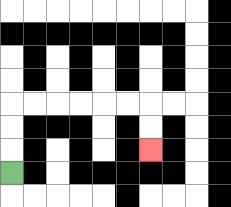{'start': '[0, 7]', 'end': '[6, 6]', 'path_directions': 'U,U,U,R,R,R,R,R,R,D,D', 'path_coordinates': '[[0, 7], [0, 6], [0, 5], [0, 4], [1, 4], [2, 4], [3, 4], [4, 4], [5, 4], [6, 4], [6, 5], [6, 6]]'}